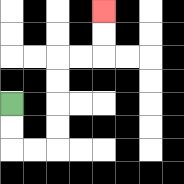{'start': '[0, 4]', 'end': '[4, 0]', 'path_directions': 'D,D,R,R,U,U,U,U,R,R,U,U', 'path_coordinates': '[[0, 4], [0, 5], [0, 6], [1, 6], [2, 6], [2, 5], [2, 4], [2, 3], [2, 2], [3, 2], [4, 2], [4, 1], [4, 0]]'}